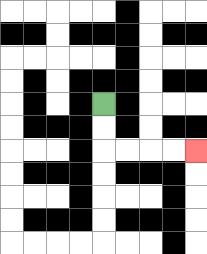{'start': '[4, 4]', 'end': '[8, 6]', 'path_directions': 'D,D,R,R,R,R', 'path_coordinates': '[[4, 4], [4, 5], [4, 6], [5, 6], [6, 6], [7, 6], [8, 6]]'}